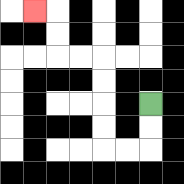{'start': '[6, 4]', 'end': '[1, 0]', 'path_directions': 'D,D,L,L,U,U,U,U,L,L,U,U,L', 'path_coordinates': '[[6, 4], [6, 5], [6, 6], [5, 6], [4, 6], [4, 5], [4, 4], [4, 3], [4, 2], [3, 2], [2, 2], [2, 1], [2, 0], [1, 0]]'}